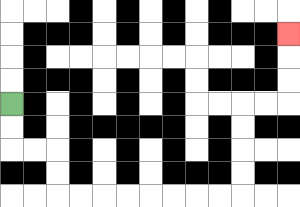{'start': '[0, 4]', 'end': '[12, 1]', 'path_directions': 'D,D,R,R,D,D,R,R,R,R,R,R,R,R,U,U,U,U,R,R,U,U,U', 'path_coordinates': '[[0, 4], [0, 5], [0, 6], [1, 6], [2, 6], [2, 7], [2, 8], [3, 8], [4, 8], [5, 8], [6, 8], [7, 8], [8, 8], [9, 8], [10, 8], [10, 7], [10, 6], [10, 5], [10, 4], [11, 4], [12, 4], [12, 3], [12, 2], [12, 1]]'}